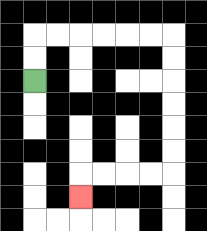{'start': '[1, 3]', 'end': '[3, 8]', 'path_directions': 'U,U,R,R,R,R,R,R,D,D,D,D,D,D,L,L,L,L,D', 'path_coordinates': '[[1, 3], [1, 2], [1, 1], [2, 1], [3, 1], [4, 1], [5, 1], [6, 1], [7, 1], [7, 2], [7, 3], [7, 4], [7, 5], [7, 6], [7, 7], [6, 7], [5, 7], [4, 7], [3, 7], [3, 8]]'}